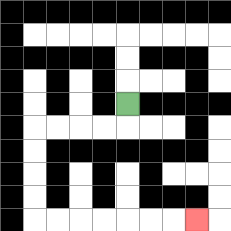{'start': '[5, 4]', 'end': '[8, 9]', 'path_directions': 'D,L,L,L,L,D,D,D,D,R,R,R,R,R,R,R', 'path_coordinates': '[[5, 4], [5, 5], [4, 5], [3, 5], [2, 5], [1, 5], [1, 6], [1, 7], [1, 8], [1, 9], [2, 9], [3, 9], [4, 9], [5, 9], [6, 9], [7, 9], [8, 9]]'}